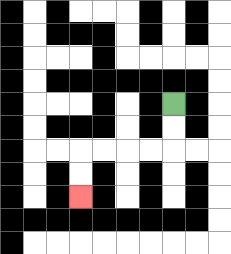{'start': '[7, 4]', 'end': '[3, 8]', 'path_directions': 'D,D,L,L,L,L,D,D', 'path_coordinates': '[[7, 4], [7, 5], [7, 6], [6, 6], [5, 6], [4, 6], [3, 6], [3, 7], [3, 8]]'}